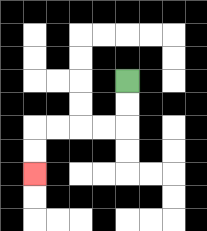{'start': '[5, 3]', 'end': '[1, 7]', 'path_directions': 'D,D,L,L,L,L,D,D', 'path_coordinates': '[[5, 3], [5, 4], [5, 5], [4, 5], [3, 5], [2, 5], [1, 5], [1, 6], [1, 7]]'}